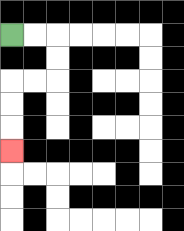{'start': '[0, 1]', 'end': '[0, 6]', 'path_directions': 'R,R,D,D,L,L,D,D,D', 'path_coordinates': '[[0, 1], [1, 1], [2, 1], [2, 2], [2, 3], [1, 3], [0, 3], [0, 4], [0, 5], [0, 6]]'}